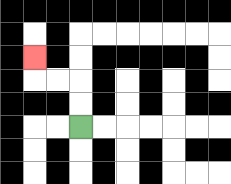{'start': '[3, 5]', 'end': '[1, 2]', 'path_directions': 'U,U,L,L,U', 'path_coordinates': '[[3, 5], [3, 4], [3, 3], [2, 3], [1, 3], [1, 2]]'}